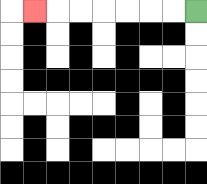{'start': '[8, 0]', 'end': '[1, 0]', 'path_directions': 'L,L,L,L,L,L,L', 'path_coordinates': '[[8, 0], [7, 0], [6, 0], [5, 0], [4, 0], [3, 0], [2, 0], [1, 0]]'}